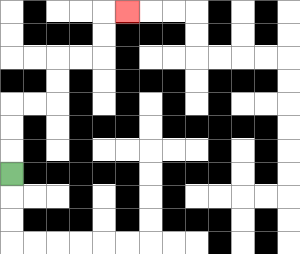{'start': '[0, 7]', 'end': '[5, 0]', 'path_directions': 'U,U,U,R,R,U,U,R,R,U,U,R', 'path_coordinates': '[[0, 7], [0, 6], [0, 5], [0, 4], [1, 4], [2, 4], [2, 3], [2, 2], [3, 2], [4, 2], [4, 1], [4, 0], [5, 0]]'}